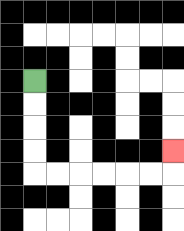{'start': '[1, 3]', 'end': '[7, 6]', 'path_directions': 'D,D,D,D,R,R,R,R,R,R,U', 'path_coordinates': '[[1, 3], [1, 4], [1, 5], [1, 6], [1, 7], [2, 7], [3, 7], [4, 7], [5, 7], [6, 7], [7, 7], [7, 6]]'}